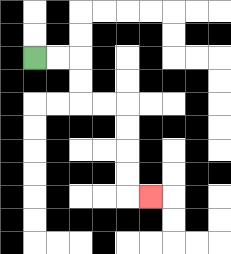{'start': '[1, 2]', 'end': '[6, 8]', 'path_directions': 'R,R,D,D,R,R,D,D,D,D,R', 'path_coordinates': '[[1, 2], [2, 2], [3, 2], [3, 3], [3, 4], [4, 4], [5, 4], [5, 5], [5, 6], [5, 7], [5, 8], [6, 8]]'}